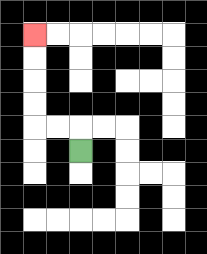{'start': '[3, 6]', 'end': '[1, 1]', 'path_directions': 'U,L,L,U,U,U,U', 'path_coordinates': '[[3, 6], [3, 5], [2, 5], [1, 5], [1, 4], [1, 3], [1, 2], [1, 1]]'}